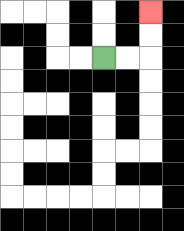{'start': '[4, 2]', 'end': '[6, 0]', 'path_directions': 'R,R,U,U', 'path_coordinates': '[[4, 2], [5, 2], [6, 2], [6, 1], [6, 0]]'}